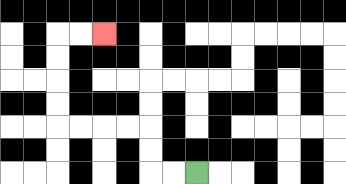{'start': '[8, 7]', 'end': '[4, 1]', 'path_directions': 'L,L,U,U,L,L,L,L,U,U,U,U,R,R', 'path_coordinates': '[[8, 7], [7, 7], [6, 7], [6, 6], [6, 5], [5, 5], [4, 5], [3, 5], [2, 5], [2, 4], [2, 3], [2, 2], [2, 1], [3, 1], [4, 1]]'}